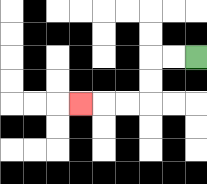{'start': '[8, 2]', 'end': '[3, 4]', 'path_directions': 'L,L,D,D,L,L,L', 'path_coordinates': '[[8, 2], [7, 2], [6, 2], [6, 3], [6, 4], [5, 4], [4, 4], [3, 4]]'}